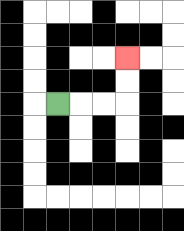{'start': '[2, 4]', 'end': '[5, 2]', 'path_directions': 'R,R,R,U,U', 'path_coordinates': '[[2, 4], [3, 4], [4, 4], [5, 4], [5, 3], [5, 2]]'}